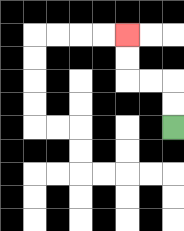{'start': '[7, 5]', 'end': '[5, 1]', 'path_directions': 'U,U,L,L,U,U', 'path_coordinates': '[[7, 5], [7, 4], [7, 3], [6, 3], [5, 3], [5, 2], [5, 1]]'}